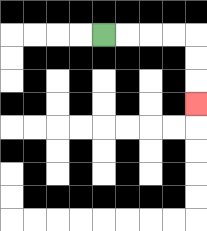{'start': '[4, 1]', 'end': '[8, 4]', 'path_directions': 'R,R,R,R,D,D,D', 'path_coordinates': '[[4, 1], [5, 1], [6, 1], [7, 1], [8, 1], [8, 2], [8, 3], [8, 4]]'}